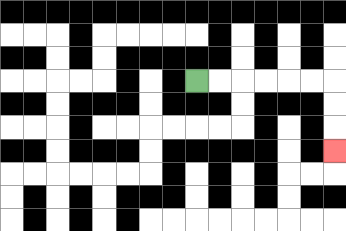{'start': '[8, 3]', 'end': '[14, 6]', 'path_directions': 'R,R,R,R,R,R,D,D,D', 'path_coordinates': '[[8, 3], [9, 3], [10, 3], [11, 3], [12, 3], [13, 3], [14, 3], [14, 4], [14, 5], [14, 6]]'}